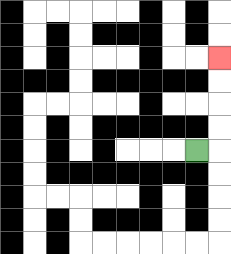{'start': '[8, 6]', 'end': '[9, 2]', 'path_directions': 'R,U,U,U,U', 'path_coordinates': '[[8, 6], [9, 6], [9, 5], [9, 4], [9, 3], [9, 2]]'}